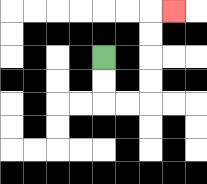{'start': '[4, 2]', 'end': '[7, 0]', 'path_directions': 'D,D,R,R,U,U,U,U,R', 'path_coordinates': '[[4, 2], [4, 3], [4, 4], [5, 4], [6, 4], [6, 3], [6, 2], [6, 1], [6, 0], [7, 0]]'}